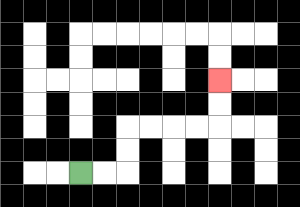{'start': '[3, 7]', 'end': '[9, 3]', 'path_directions': 'R,R,U,U,R,R,R,R,U,U', 'path_coordinates': '[[3, 7], [4, 7], [5, 7], [5, 6], [5, 5], [6, 5], [7, 5], [8, 5], [9, 5], [9, 4], [9, 3]]'}